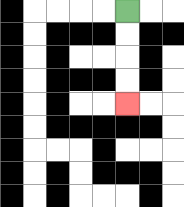{'start': '[5, 0]', 'end': '[5, 4]', 'path_directions': 'D,D,D,D', 'path_coordinates': '[[5, 0], [5, 1], [5, 2], [5, 3], [5, 4]]'}